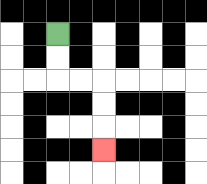{'start': '[2, 1]', 'end': '[4, 6]', 'path_directions': 'D,D,R,R,D,D,D', 'path_coordinates': '[[2, 1], [2, 2], [2, 3], [3, 3], [4, 3], [4, 4], [4, 5], [4, 6]]'}